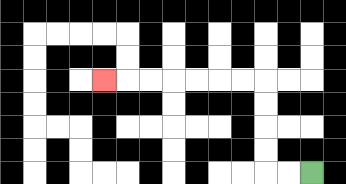{'start': '[13, 7]', 'end': '[4, 3]', 'path_directions': 'L,L,U,U,U,U,L,L,L,L,L,L,L', 'path_coordinates': '[[13, 7], [12, 7], [11, 7], [11, 6], [11, 5], [11, 4], [11, 3], [10, 3], [9, 3], [8, 3], [7, 3], [6, 3], [5, 3], [4, 3]]'}